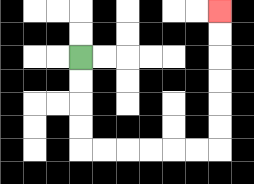{'start': '[3, 2]', 'end': '[9, 0]', 'path_directions': 'D,D,D,D,R,R,R,R,R,R,U,U,U,U,U,U', 'path_coordinates': '[[3, 2], [3, 3], [3, 4], [3, 5], [3, 6], [4, 6], [5, 6], [6, 6], [7, 6], [8, 6], [9, 6], [9, 5], [9, 4], [9, 3], [9, 2], [9, 1], [9, 0]]'}